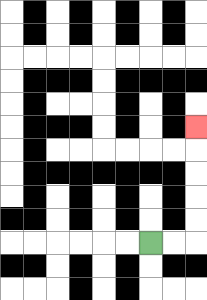{'start': '[6, 10]', 'end': '[8, 5]', 'path_directions': 'R,R,U,U,U,U,U', 'path_coordinates': '[[6, 10], [7, 10], [8, 10], [8, 9], [8, 8], [8, 7], [8, 6], [8, 5]]'}